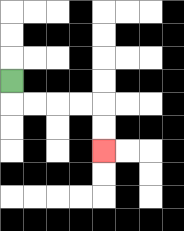{'start': '[0, 3]', 'end': '[4, 6]', 'path_directions': 'D,R,R,R,R,D,D', 'path_coordinates': '[[0, 3], [0, 4], [1, 4], [2, 4], [3, 4], [4, 4], [4, 5], [4, 6]]'}